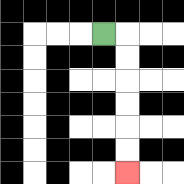{'start': '[4, 1]', 'end': '[5, 7]', 'path_directions': 'R,D,D,D,D,D,D', 'path_coordinates': '[[4, 1], [5, 1], [5, 2], [5, 3], [5, 4], [5, 5], [5, 6], [5, 7]]'}